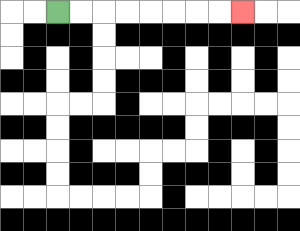{'start': '[2, 0]', 'end': '[10, 0]', 'path_directions': 'R,R,R,R,R,R,R,R', 'path_coordinates': '[[2, 0], [3, 0], [4, 0], [5, 0], [6, 0], [7, 0], [8, 0], [9, 0], [10, 0]]'}